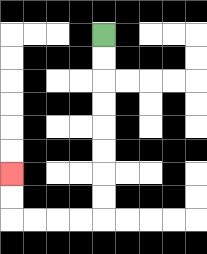{'start': '[4, 1]', 'end': '[0, 7]', 'path_directions': 'D,D,D,D,D,D,D,D,L,L,L,L,U,U', 'path_coordinates': '[[4, 1], [4, 2], [4, 3], [4, 4], [4, 5], [4, 6], [4, 7], [4, 8], [4, 9], [3, 9], [2, 9], [1, 9], [0, 9], [0, 8], [0, 7]]'}